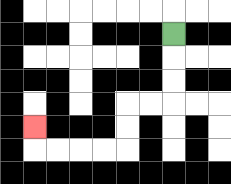{'start': '[7, 1]', 'end': '[1, 5]', 'path_directions': 'D,D,D,L,L,D,D,L,L,L,L,U', 'path_coordinates': '[[7, 1], [7, 2], [7, 3], [7, 4], [6, 4], [5, 4], [5, 5], [5, 6], [4, 6], [3, 6], [2, 6], [1, 6], [1, 5]]'}